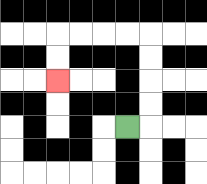{'start': '[5, 5]', 'end': '[2, 3]', 'path_directions': 'R,U,U,U,U,L,L,L,L,D,D', 'path_coordinates': '[[5, 5], [6, 5], [6, 4], [6, 3], [6, 2], [6, 1], [5, 1], [4, 1], [3, 1], [2, 1], [2, 2], [2, 3]]'}